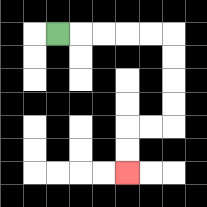{'start': '[2, 1]', 'end': '[5, 7]', 'path_directions': 'R,R,R,R,R,D,D,D,D,L,L,D,D', 'path_coordinates': '[[2, 1], [3, 1], [4, 1], [5, 1], [6, 1], [7, 1], [7, 2], [7, 3], [7, 4], [7, 5], [6, 5], [5, 5], [5, 6], [5, 7]]'}